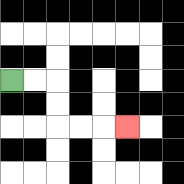{'start': '[0, 3]', 'end': '[5, 5]', 'path_directions': 'R,R,D,D,R,R,R', 'path_coordinates': '[[0, 3], [1, 3], [2, 3], [2, 4], [2, 5], [3, 5], [4, 5], [5, 5]]'}